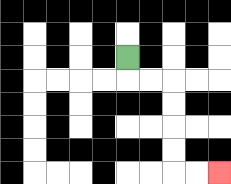{'start': '[5, 2]', 'end': '[9, 7]', 'path_directions': 'D,R,R,D,D,D,D,R,R', 'path_coordinates': '[[5, 2], [5, 3], [6, 3], [7, 3], [7, 4], [7, 5], [7, 6], [7, 7], [8, 7], [9, 7]]'}